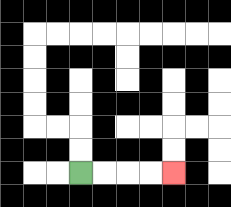{'start': '[3, 7]', 'end': '[7, 7]', 'path_directions': 'R,R,R,R', 'path_coordinates': '[[3, 7], [4, 7], [5, 7], [6, 7], [7, 7]]'}